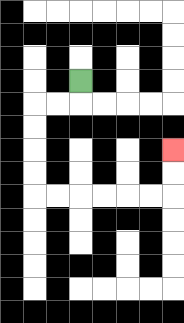{'start': '[3, 3]', 'end': '[7, 6]', 'path_directions': 'D,L,L,D,D,D,D,R,R,R,R,R,R,U,U', 'path_coordinates': '[[3, 3], [3, 4], [2, 4], [1, 4], [1, 5], [1, 6], [1, 7], [1, 8], [2, 8], [3, 8], [4, 8], [5, 8], [6, 8], [7, 8], [7, 7], [7, 6]]'}